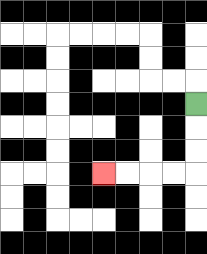{'start': '[8, 4]', 'end': '[4, 7]', 'path_directions': 'D,D,D,L,L,L,L', 'path_coordinates': '[[8, 4], [8, 5], [8, 6], [8, 7], [7, 7], [6, 7], [5, 7], [4, 7]]'}